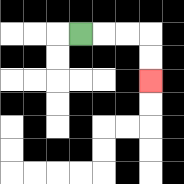{'start': '[3, 1]', 'end': '[6, 3]', 'path_directions': 'R,R,R,D,D', 'path_coordinates': '[[3, 1], [4, 1], [5, 1], [6, 1], [6, 2], [6, 3]]'}